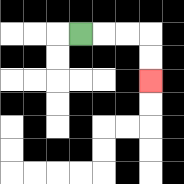{'start': '[3, 1]', 'end': '[6, 3]', 'path_directions': 'R,R,R,D,D', 'path_coordinates': '[[3, 1], [4, 1], [5, 1], [6, 1], [6, 2], [6, 3]]'}